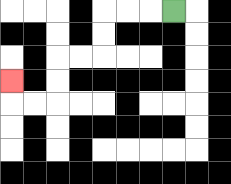{'start': '[7, 0]', 'end': '[0, 3]', 'path_directions': 'L,L,L,D,D,L,L,D,D,L,L,U', 'path_coordinates': '[[7, 0], [6, 0], [5, 0], [4, 0], [4, 1], [4, 2], [3, 2], [2, 2], [2, 3], [2, 4], [1, 4], [0, 4], [0, 3]]'}